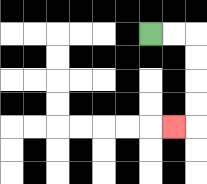{'start': '[6, 1]', 'end': '[7, 5]', 'path_directions': 'R,R,D,D,D,D,L', 'path_coordinates': '[[6, 1], [7, 1], [8, 1], [8, 2], [8, 3], [8, 4], [8, 5], [7, 5]]'}